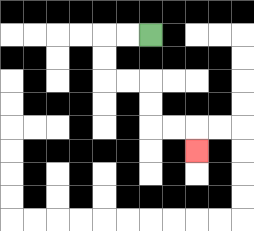{'start': '[6, 1]', 'end': '[8, 6]', 'path_directions': 'L,L,D,D,R,R,D,D,R,R,D', 'path_coordinates': '[[6, 1], [5, 1], [4, 1], [4, 2], [4, 3], [5, 3], [6, 3], [6, 4], [6, 5], [7, 5], [8, 5], [8, 6]]'}